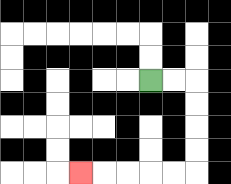{'start': '[6, 3]', 'end': '[3, 7]', 'path_directions': 'R,R,D,D,D,D,L,L,L,L,L', 'path_coordinates': '[[6, 3], [7, 3], [8, 3], [8, 4], [8, 5], [8, 6], [8, 7], [7, 7], [6, 7], [5, 7], [4, 7], [3, 7]]'}